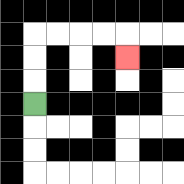{'start': '[1, 4]', 'end': '[5, 2]', 'path_directions': 'U,U,U,R,R,R,R,D', 'path_coordinates': '[[1, 4], [1, 3], [1, 2], [1, 1], [2, 1], [3, 1], [4, 1], [5, 1], [5, 2]]'}